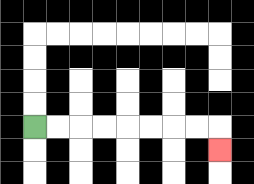{'start': '[1, 5]', 'end': '[9, 6]', 'path_directions': 'R,R,R,R,R,R,R,R,D', 'path_coordinates': '[[1, 5], [2, 5], [3, 5], [4, 5], [5, 5], [6, 5], [7, 5], [8, 5], [9, 5], [9, 6]]'}